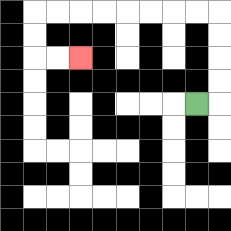{'start': '[8, 4]', 'end': '[3, 2]', 'path_directions': 'R,U,U,U,U,L,L,L,L,L,L,L,L,D,D,R,R', 'path_coordinates': '[[8, 4], [9, 4], [9, 3], [9, 2], [9, 1], [9, 0], [8, 0], [7, 0], [6, 0], [5, 0], [4, 0], [3, 0], [2, 0], [1, 0], [1, 1], [1, 2], [2, 2], [3, 2]]'}